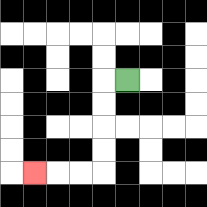{'start': '[5, 3]', 'end': '[1, 7]', 'path_directions': 'L,D,D,D,D,L,L,L', 'path_coordinates': '[[5, 3], [4, 3], [4, 4], [4, 5], [4, 6], [4, 7], [3, 7], [2, 7], [1, 7]]'}